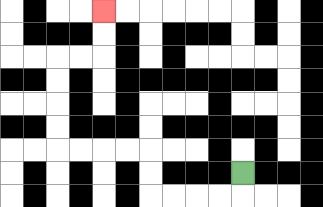{'start': '[10, 7]', 'end': '[4, 0]', 'path_directions': 'D,L,L,L,L,U,U,L,L,L,L,U,U,U,U,R,R,U,U', 'path_coordinates': '[[10, 7], [10, 8], [9, 8], [8, 8], [7, 8], [6, 8], [6, 7], [6, 6], [5, 6], [4, 6], [3, 6], [2, 6], [2, 5], [2, 4], [2, 3], [2, 2], [3, 2], [4, 2], [4, 1], [4, 0]]'}